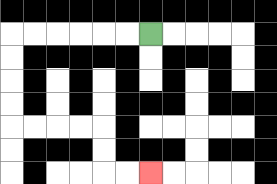{'start': '[6, 1]', 'end': '[6, 7]', 'path_directions': 'L,L,L,L,L,L,D,D,D,D,R,R,R,R,D,D,R,R', 'path_coordinates': '[[6, 1], [5, 1], [4, 1], [3, 1], [2, 1], [1, 1], [0, 1], [0, 2], [0, 3], [0, 4], [0, 5], [1, 5], [2, 5], [3, 5], [4, 5], [4, 6], [4, 7], [5, 7], [6, 7]]'}